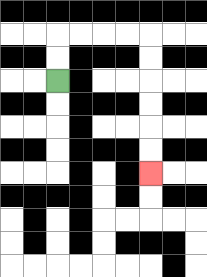{'start': '[2, 3]', 'end': '[6, 7]', 'path_directions': 'U,U,R,R,R,R,D,D,D,D,D,D', 'path_coordinates': '[[2, 3], [2, 2], [2, 1], [3, 1], [4, 1], [5, 1], [6, 1], [6, 2], [6, 3], [6, 4], [6, 5], [6, 6], [6, 7]]'}